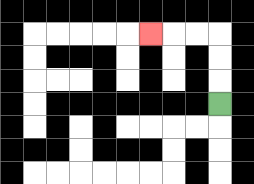{'start': '[9, 4]', 'end': '[6, 1]', 'path_directions': 'U,U,U,L,L,L', 'path_coordinates': '[[9, 4], [9, 3], [9, 2], [9, 1], [8, 1], [7, 1], [6, 1]]'}